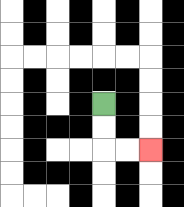{'start': '[4, 4]', 'end': '[6, 6]', 'path_directions': 'D,D,R,R', 'path_coordinates': '[[4, 4], [4, 5], [4, 6], [5, 6], [6, 6]]'}